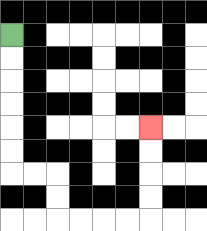{'start': '[0, 1]', 'end': '[6, 5]', 'path_directions': 'D,D,D,D,D,D,R,R,D,D,R,R,R,R,U,U,U,U', 'path_coordinates': '[[0, 1], [0, 2], [0, 3], [0, 4], [0, 5], [0, 6], [0, 7], [1, 7], [2, 7], [2, 8], [2, 9], [3, 9], [4, 9], [5, 9], [6, 9], [6, 8], [6, 7], [6, 6], [6, 5]]'}